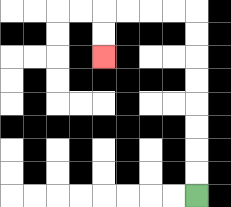{'start': '[8, 8]', 'end': '[4, 2]', 'path_directions': 'U,U,U,U,U,U,U,U,L,L,L,L,D,D', 'path_coordinates': '[[8, 8], [8, 7], [8, 6], [8, 5], [8, 4], [8, 3], [8, 2], [8, 1], [8, 0], [7, 0], [6, 0], [5, 0], [4, 0], [4, 1], [4, 2]]'}